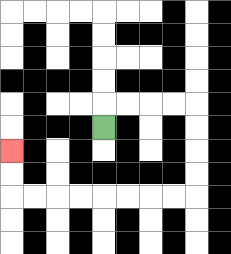{'start': '[4, 5]', 'end': '[0, 6]', 'path_directions': 'U,R,R,R,R,D,D,D,D,L,L,L,L,L,L,L,L,U,U', 'path_coordinates': '[[4, 5], [4, 4], [5, 4], [6, 4], [7, 4], [8, 4], [8, 5], [8, 6], [8, 7], [8, 8], [7, 8], [6, 8], [5, 8], [4, 8], [3, 8], [2, 8], [1, 8], [0, 8], [0, 7], [0, 6]]'}